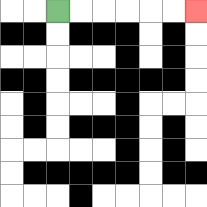{'start': '[2, 0]', 'end': '[8, 0]', 'path_directions': 'R,R,R,R,R,R', 'path_coordinates': '[[2, 0], [3, 0], [4, 0], [5, 0], [6, 0], [7, 0], [8, 0]]'}